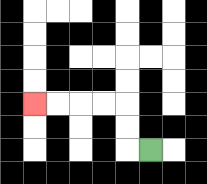{'start': '[6, 6]', 'end': '[1, 4]', 'path_directions': 'L,U,U,L,L,L,L', 'path_coordinates': '[[6, 6], [5, 6], [5, 5], [5, 4], [4, 4], [3, 4], [2, 4], [1, 4]]'}